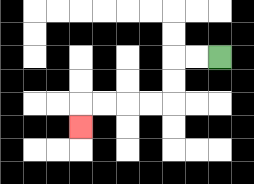{'start': '[9, 2]', 'end': '[3, 5]', 'path_directions': 'L,L,D,D,L,L,L,L,D', 'path_coordinates': '[[9, 2], [8, 2], [7, 2], [7, 3], [7, 4], [6, 4], [5, 4], [4, 4], [3, 4], [3, 5]]'}